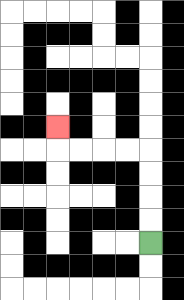{'start': '[6, 10]', 'end': '[2, 5]', 'path_directions': 'U,U,U,U,L,L,L,L,U', 'path_coordinates': '[[6, 10], [6, 9], [6, 8], [6, 7], [6, 6], [5, 6], [4, 6], [3, 6], [2, 6], [2, 5]]'}